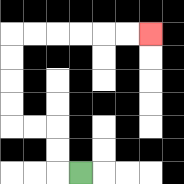{'start': '[3, 7]', 'end': '[6, 1]', 'path_directions': 'L,U,U,L,L,U,U,U,U,R,R,R,R,R,R', 'path_coordinates': '[[3, 7], [2, 7], [2, 6], [2, 5], [1, 5], [0, 5], [0, 4], [0, 3], [0, 2], [0, 1], [1, 1], [2, 1], [3, 1], [4, 1], [5, 1], [6, 1]]'}